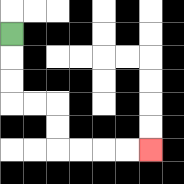{'start': '[0, 1]', 'end': '[6, 6]', 'path_directions': 'D,D,D,R,R,D,D,R,R,R,R', 'path_coordinates': '[[0, 1], [0, 2], [0, 3], [0, 4], [1, 4], [2, 4], [2, 5], [2, 6], [3, 6], [4, 6], [5, 6], [6, 6]]'}